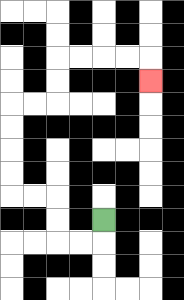{'start': '[4, 9]', 'end': '[6, 3]', 'path_directions': 'D,L,L,U,U,L,L,U,U,U,U,R,R,U,U,R,R,R,R,D', 'path_coordinates': '[[4, 9], [4, 10], [3, 10], [2, 10], [2, 9], [2, 8], [1, 8], [0, 8], [0, 7], [0, 6], [0, 5], [0, 4], [1, 4], [2, 4], [2, 3], [2, 2], [3, 2], [4, 2], [5, 2], [6, 2], [6, 3]]'}